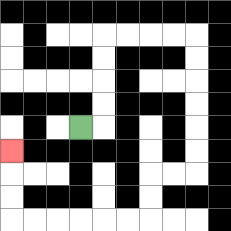{'start': '[3, 5]', 'end': '[0, 6]', 'path_directions': 'R,U,U,U,U,R,R,R,R,D,D,D,D,D,D,L,L,D,D,L,L,L,L,L,L,U,U,U', 'path_coordinates': '[[3, 5], [4, 5], [4, 4], [4, 3], [4, 2], [4, 1], [5, 1], [6, 1], [7, 1], [8, 1], [8, 2], [8, 3], [8, 4], [8, 5], [8, 6], [8, 7], [7, 7], [6, 7], [6, 8], [6, 9], [5, 9], [4, 9], [3, 9], [2, 9], [1, 9], [0, 9], [0, 8], [0, 7], [0, 6]]'}